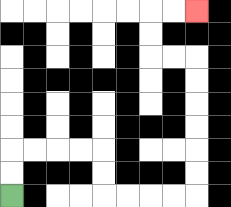{'start': '[0, 8]', 'end': '[8, 0]', 'path_directions': 'U,U,R,R,R,R,D,D,R,R,R,R,U,U,U,U,U,U,L,L,U,U,R,R', 'path_coordinates': '[[0, 8], [0, 7], [0, 6], [1, 6], [2, 6], [3, 6], [4, 6], [4, 7], [4, 8], [5, 8], [6, 8], [7, 8], [8, 8], [8, 7], [8, 6], [8, 5], [8, 4], [8, 3], [8, 2], [7, 2], [6, 2], [6, 1], [6, 0], [7, 0], [8, 0]]'}